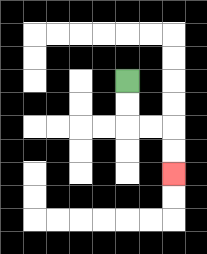{'start': '[5, 3]', 'end': '[7, 7]', 'path_directions': 'D,D,R,R,D,D', 'path_coordinates': '[[5, 3], [5, 4], [5, 5], [6, 5], [7, 5], [7, 6], [7, 7]]'}